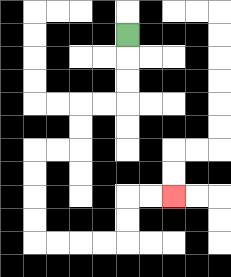{'start': '[5, 1]', 'end': '[7, 8]', 'path_directions': 'D,D,D,L,L,D,D,L,L,D,D,D,D,R,R,R,R,U,U,R,R', 'path_coordinates': '[[5, 1], [5, 2], [5, 3], [5, 4], [4, 4], [3, 4], [3, 5], [3, 6], [2, 6], [1, 6], [1, 7], [1, 8], [1, 9], [1, 10], [2, 10], [3, 10], [4, 10], [5, 10], [5, 9], [5, 8], [6, 8], [7, 8]]'}